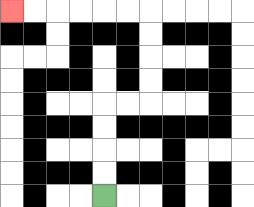{'start': '[4, 8]', 'end': '[0, 0]', 'path_directions': 'U,U,U,U,R,R,U,U,U,U,L,L,L,L,L,L', 'path_coordinates': '[[4, 8], [4, 7], [4, 6], [4, 5], [4, 4], [5, 4], [6, 4], [6, 3], [6, 2], [6, 1], [6, 0], [5, 0], [4, 0], [3, 0], [2, 0], [1, 0], [0, 0]]'}